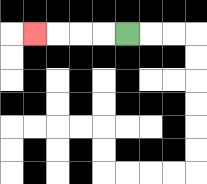{'start': '[5, 1]', 'end': '[1, 1]', 'path_directions': 'L,L,L,L', 'path_coordinates': '[[5, 1], [4, 1], [3, 1], [2, 1], [1, 1]]'}